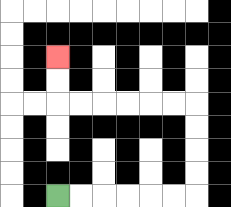{'start': '[2, 8]', 'end': '[2, 2]', 'path_directions': 'R,R,R,R,R,R,U,U,U,U,L,L,L,L,L,L,U,U', 'path_coordinates': '[[2, 8], [3, 8], [4, 8], [5, 8], [6, 8], [7, 8], [8, 8], [8, 7], [8, 6], [8, 5], [8, 4], [7, 4], [6, 4], [5, 4], [4, 4], [3, 4], [2, 4], [2, 3], [2, 2]]'}